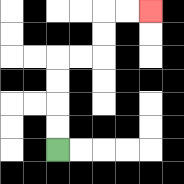{'start': '[2, 6]', 'end': '[6, 0]', 'path_directions': 'U,U,U,U,R,R,U,U,R,R', 'path_coordinates': '[[2, 6], [2, 5], [2, 4], [2, 3], [2, 2], [3, 2], [4, 2], [4, 1], [4, 0], [5, 0], [6, 0]]'}